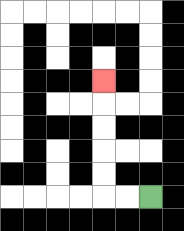{'start': '[6, 8]', 'end': '[4, 3]', 'path_directions': 'L,L,U,U,U,U,U', 'path_coordinates': '[[6, 8], [5, 8], [4, 8], [4, 7], [4, 6], [4, 5], [4, 4], [4, 3]]'}